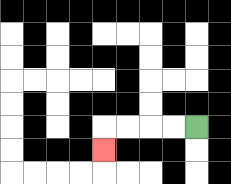{'start': '[8, 5]', 'end': '[4, 6]', 'path_directions': 'L,L,L,L,D', 'path_coordinates': '[[8, 5], [7, 5], [6, 5], [5, 5], [4, 5], [4, 6]]'}